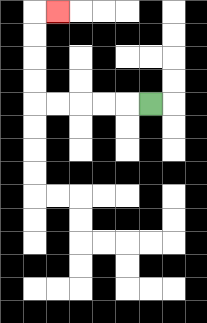{'start': '[6, 4]', 'end': '[2, 0]', 'path_directions': 'L,L,L,L,L,U,U,U,U,R', 'path_coordinates': '[[6, 4], [5, 4], [4, 4], [3, 4], [2, 4], [1, 4], [1, 3], [1, 2], [1, 1], [1, 0], [2, 0]]'}